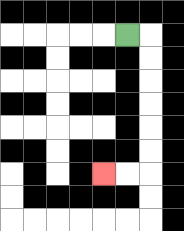{'start': '[5, 1]', 'end': '[4, 7]', 'path_directions': 'R,D,D,D,D,D,D,L,L', 'path_coordinates': '[[5, 1], [6, 1], [6, 2], [6, 3], [6, 4], [6, 5], [6, 6], [6, 7], [5, 7], [4, 7]]'}